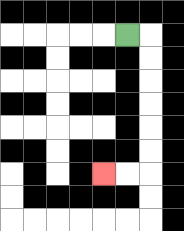{'start': '[5, 1]', 'end': '[4, 7]', 'path_directions': 'R,D,D,D,D,D,D,L,L', 'path_coordinates': '[[5, 1], [6, 1], [6, 2], [6, 3], [6, 4], [6, 5], [6, 6], [6, 7], [5, 7], [4, 7]]'}